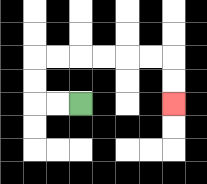{'start': '[3, 4]', 'end': '[7, 4]', 'path_directions': 'L,L,U,U,R,R,R,R,R,R,D,D', 'path_coordinates': '[[3, 4], [2, 4], [1, 4], [1, 3], [1, 2], [2, 2], [3, 2], [4, 2], [5, 2], [6, 2], [7, 2], [7, 3], [7, 4]]'}